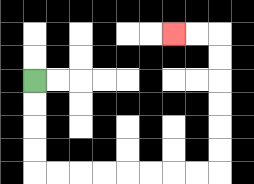{'start': '[1, 3]', 'end': '[7, 1]', 'path_directions': 'D,D,D,D,R,R,R,R,R,R,R,R,U,U,U,U,U,U,L,L', 'path_coordinates': '[[1, 3], [1, 4], [1, 5], [1, 6], [1, 7], [2, 7], [3, 7], [4, 7], [5, 7], [6, 7], [7, 7], [8, 7], [9, 7], [9, 6], [9, 5], [9, 4], [9, 3], [9, 2], [9, 1], [8, 1], [7, 1]]'}